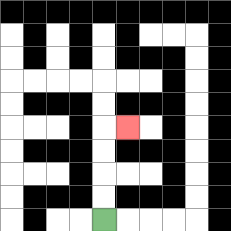{'start': '[4, 9]', 'end': '[5, 5]', 'path_directions': 'U,U,U,U,R', 'path_coordinates': '[[4, 9], [4, 8], [4, 7], [4, 6], [4, 5], [5, 5]]'}